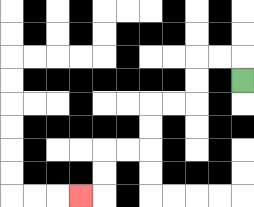{'start': '[10, 3]', 'end': '[3, 8]', 'path_directions': 'U,L,L,D,D,L,L,D,D,L,L,D,D,L', 'path_coordinates': '[[10, 3], [10, 2], [9, 2], [8, 2], [8, 3], [8, 4], [7, 4], [6, 4], [6, 5], [6, 6], [5, 6], [4, 6], [4, 7], [4, 8], [3, 8]]'}